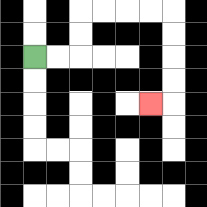{'start': '[1, 2]', 'end': '[6, 4]', 'path_directions': 'R,R,U,U,R,R,R,R,D,D,D,D,L', 'path_coordinates': '[[1, 2], [2, 2], [3, 2], [3, 1], [3, 0], [4, 0], [5, 0], [6, 0], [7, 0], [7, 1], [7, 2], [7, 3], [7, 4], [6, 4]]'}